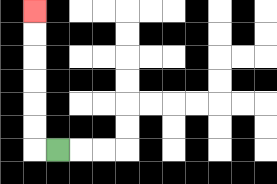{'start': '[2, 6]', 'end': '[1, 0]', 'path_directions': 'L,U,U,U,U,U,U', 'path_coordinates': '[[2, 6], [1, 6], [1, 5], [1, 4], [1, 3], [1, 2], [1, 1], [1, 0]]'}